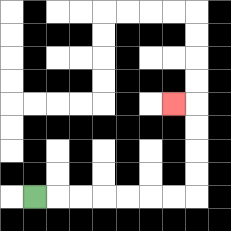{'start': '[1, 8]', 'end': '[7, 4]', 'path_directions': 'R,R,R,R,R,R,R,U,U,U,U,L', 'path_coordinates': '[[1, 8], [2, 8], [3, 8], [4, 8], [5, 8], [6, 8], [7, 8], [8, 8], [8, 7], [8, 6], [8, 5], [8, 4], [7, 4]]'}